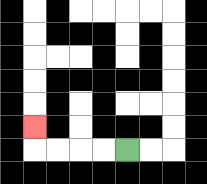{'start': '[5, 6]', 'end': '[1, 5]', 'path_directions': 'L,L,L,L,U', 'path_coordinates': '[[5, 6], [4, 6], [3, 6], [2, 6], [1, 6], [1, 5]]'}